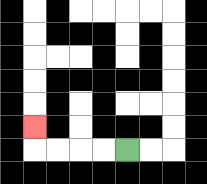{'start': '[5, 6]', 'end': '[1, 5]', 'path_directions': 'L,L,L,L,U', 'path_coordinates': '[[5, 6], [4, 6], [3, 6], [2, 6], [1, 6], [1, 5]]'}